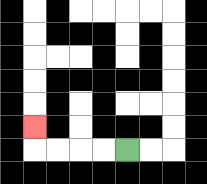{'start': '[5, 6]', 'end': '[1, 5]', 'path_directions': 'L,L,L,L,U', 'path_coordinates': '[[5, 6], [4, 6], [3, 6], [2, 6], [1, 6], [1, 5]]'}